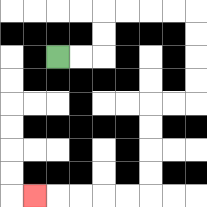{'start': '[2, 2]', 'end': '[1, 8]', 'path_directions': 'R,R,U,U,R,R,R,R,D,D,D,D,L,L,D,D,D,D,L,L,L,L,L', 'path_coordinates': '[[2, 2], [3, 2], [4, 2], [4, 1], [4, 0], [5, 0], [6, 0], [7, 0], [8, 0], [8, 1], [8, 2], [8, 3], [8, 4], [7, 4], [6, 4], [6, 5], [6, 6], [6, 7], [6, 8], [5, 8], [4, 8], [3, 8], [2, 8], [1, 8]]'}